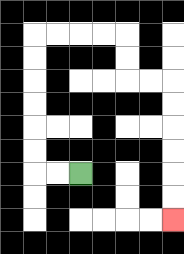{'start': '[3, 7]', 'end': '[7, 9]', 'path_directions': 'L,L,U,U,U,U,U,U,R,R,R,R,D,D,R,R,D,D,D,D,D,D', 'path_coordinates': '[[3, 7], [2, 7], [1, 7], [1, 6], [1, 5], [1, 4], [1, 3], [1, 2], [1, 1], [2, 1], [3, 1], [4, 1], [5, 1], [5, 2], [5, 3], [6, 3], [7, 3], [7, 4], [7, 5], [7, 6], [7, 7], [7, 8], [7, 9]]'}